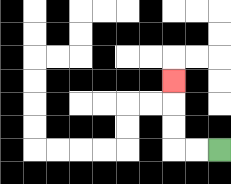{'start': '[9, 6]', 'end': '[7, 3]', 'path_directions': 'L,L,U,U,U', 'path_coordinates': '[[9, 6], [8, 6], [7, 6], [7, 5], [7, 4], [7, 3]]'}